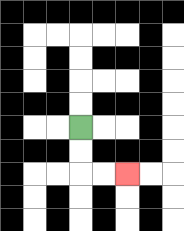{'start': '[3, 5]', 'end': '[5, 7]', 'path_directions': 'D,D,R,R', 'path_coordinates': '[[3, 5], [3, 6], [3, 7], [4, 7], [5, 7]]'}